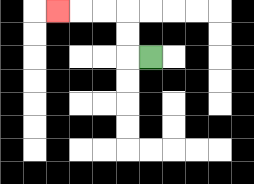{'start': '[6, 2]', 'end': '[2, 0]', 'path_directions': 'L,U,U,L,L,L', 'path_coordinates': '[[6, 2], [5, 2], [5, 1], [5, 0], [4, 0], [3, 0], [2, 0]]'}